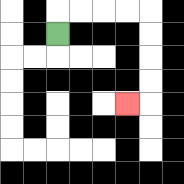{'start': '[2, 1]', 'end': '[5, 4]', 'path_directions': 'U,R,R,R,R,D,D,D,D,L', 'path_coordinates': '[[2, 1], [2, 0], [3, 0], [4, 0], [5, 0], [6, 0], [6, 1], [6, 2], [6, 3], [6, 4], [5, 4]]'}